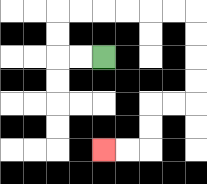{'start': '[4, 2]', 'end': '[4, 6]', 'path_directions': 'L,L,U,U,R,R,R,R,R,R,D,D,D,D,L,L,D,D,L,L', 'path_coordinates': '[[4, 2], [3, 2], [2, 2], [2, 1], [2, 0], [3, 0], [4, 0], [5, 0], [6, 0], [7, 0], [8, 0], [8, 1], [8, 2], [8, 3], [8, 4], [7, 4], [6, 4], [6, 5], [6, 6], [5, 6], [4, 6]]'}